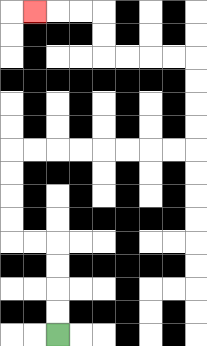{'start': '[2, 14]', 'end': '[1, 0]', 'path_directions': 'U,U,U,U,L,L,U,U,U,U,R,R,R,R,R,R,R,R,U,U,U,U,L,L,L,L,U,U,L,L,L', 'path_coordinates': '[[2, 14], [2, 13], [2, 12], [2, 11], [2, 10], [1, 10], [0, 10], [0, 9], [0, 8], [0, 7], [0, 6], [1, 6], [2, 6], [3, 6], [4, 6], [5, 6], [6, 6], [7, 6], [8, 6], [8, 5], [8, 4], [8, 3], [8, 2], [7, 2], [6, 2], [5, 2], [4, 2], [4, 1], [4, 0], [3, 0], [2, 0], [1, 0]]'}